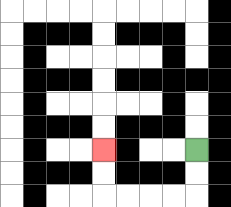{'start': '[8, 6]', 'end': '[4, 6]', 'path_directions': 'D,D,L,L,L,L,U,U', 'path_coordinates': '[[8, 6], [8, 7], [8, 8], [7, 8], [6, 8], [5, 8], [4, 8], [4, 7], [4, 6]]'}